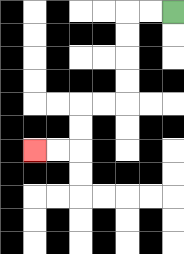{'start': '[7, 0]', 'end': '[1, 6]', 'path_directions': 'L,L,D,D,D,D,L,L,D,D,L,L', 'path_coordinates': '[[7, 0], [6, 0], [5, 0], [5, 1], [5, 2], [5, 3], [5, 4], [4, 4], [3, 4], [3, 5], [3, 6], [2, 6], [1, 6]]'}